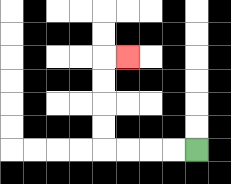{'start': '[8, 6]', 'end': '[5, 2]', 'path_directions': 'L,L,L,L,U,U,U,U,R', 'path_coordinates': '[[8, 6], [7, 6], [6, 6], [5, 6], [4, 6], [4, 5], [4, 4], [4, 3], [4, 2], [5, 2]]'}